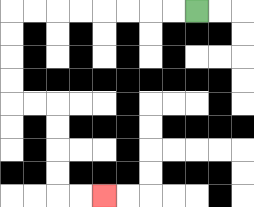{'start': '[8, 0]', 'end': '[4, 8]', 'path_directions': 'L,L,L,L,L,L,L,L,D,D,D,D,R,R,D,D,D,D,R,R', 'path_coordinates': '[[8, 0], [7, 0], [6, 0], [5, 0], [4, 0], [3, 0], [2, 0], [1, 0], [0, 0], [0, 1], [0, 2], [0, 3], [0, 4], [1, 4], [2, 4], [2, 5], [2, 6], [2, 7], [2, 8], [3, 8], [4, 8]]'}